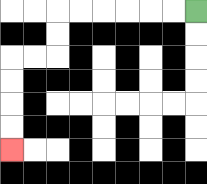{'start': '[8, 0]', 'end': '[0, 6]', 'path_directions': 'L,L,L,L,L,L,D,D,L,L,D,D,D,D', 'path_coordinates': '[[8, 0], [7, 0], [6, 0], [5, 0], [4, 0], [3, 0], [2, 0], [2, 1], [2, 2], [1, 2], [0, 2], [0, 3], [0, 4], [0, 5], [0, 6]]'}